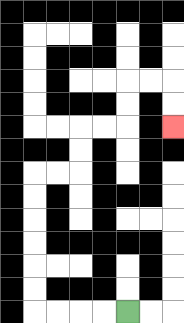{'start': '[5, 13]', 'end': '[7, 5]', 'path_directions': 'L,L,L,L,U,U,U,U,U,U,R,R,U,U,R,R,U,U,R,R,D,D', 'path_coordinates': '[[5, 13], [4, 13], [3, 13], [2, 13], [1, 13], [1, 12], [1, 11], [1, 10], [1, 9], [1, 8], [1, 7], [2, 7], [3, 7], [3, 6], [3, 5], [4, 5], [5, 5], [5, 4], [5, 3], [6, 3], [7, 3], [7, 4], [7, 5]]'}